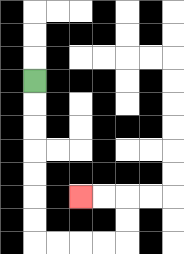{'start': '[1, 3]', 'end': '[3, 8]', 'path_directions': 'D,D,D,D,D,D,D,R,R,R,R,U,U,L,L', 'path_coordinates': '[[1, 3], [1, 4], [1, 5], [1, 6], [1, 7], [1, 8], [1, 9], [1, 10], [2, 10], [3, 10], [4, 10], [5, 10], [5, 9], [5, 8], [4, 8], [3, 8]]'}